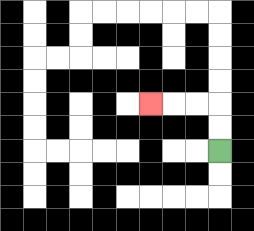{'start': '[9, 6]', 'end': '[6, 4]', 'path_directions': 'U,U,L,L,L', 'path_coordinates': '[[9, 6], [9, 5], [9, 4], [8, 4], [7, 4], [6, 4]]'}